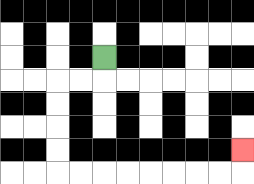{'start': '[4, 2]', 'end': '[10, 6]', 'path_directions': 'D,L,L,D,D,D,D,R,R,R,R,R,R,R,R,U', 'path_coordinates': '[[4, 2], [4, 3], [3, 3], [2, 3], [2, 4], [2, 5], [2, 6], [2, 7], [3, 7], [4, 7], [5, 7], [6, 7], [7, 7], [8, 7], [9, 7], [10, 7], [10, 6]]'}